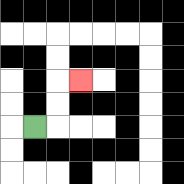{'start': '[1, 5]', 'end': '[3, 3]', 'path_directions': 'R,U,U,R', 'path_coordinates': '[[1, 5], [2, 5], [2, 4], [2, 3], [3, 3]]'}